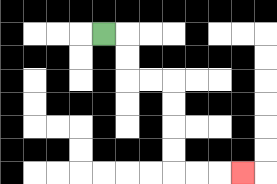{'start': '[4, 1]', 'end': '[10, 7]', 'path_directions': 'R,D,D,R,R,D,D,D,D,R,R,R', 'path_coordinates': '[[4, 1], [5, 1], [5, 2], [5, 3], [6, 3], [7, 3], [7, 4], [7, 5], [7, 6], [7, 7], [8, 7], [9, 7], [10, 7]]'}